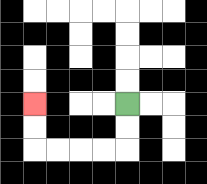{'start': '[5, 4]', 'end': '[1, 4]', 'path_directions': 'D,D,L,L,L,L,U,U', 'path_coordinates': '[[5, 4], [5, 5], [5, 6], [4, 6], [3, 6], [2, 6], [1, 6], [1, 5], [1, 4]]'}